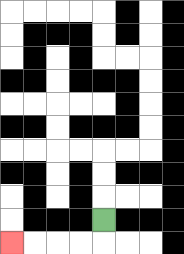{'start': '[4, 9]', 'end': '[0, 10]', 'path_directions': 'D,L,L,L,L', 'path_coordinates': '[[4, 9], [4, 10], [3, 10], [2, 10], [1, 10], [0, 10]]'}